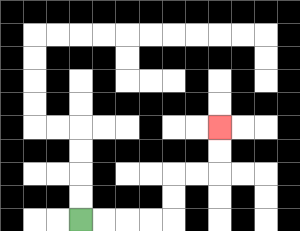{'start': '[3, 9]', 'end': '[9, 5]', 'path_directions': 'R,R,R,R,U,U,R,R,U,U', 'path_coordinates': '[[3, 9], [4, 9], [5, 9], [6, 9], [7, 9], [7, 8], [7, 7], [8, 7], [9, 7], [9, 6], [9, 5]]'}